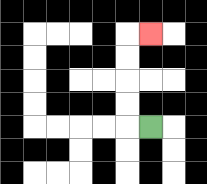{'start': '[6, 5]', 'end': '[6, 1]', 'path_directions': 'L,U,U,U,U,R', 'path_coordinates': '[[6, 5], [5, 5], [5, 4], [5, 3], [5, 2], [5, 1], [6, 1]]'}